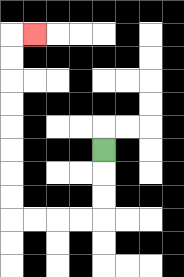{'start': '[4, 6]', 'end': '[1, 1]', 'path_directions': 'D,D,D,L,L,L,L,U,U,U,U,U,U,U,U,R', 'path_coordinates': '[[4, 6], [4, 7], [4, 8], [4, 9], [3, 9], [2, 9], [1, 9], [0, 9], [0, 8], [0, 7], [0, 6], [0, 5], [0, 4], [0, 3], [0, 2], [0, 1], [1, 1]]'}